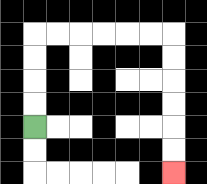{'start': '[1, 5]', 'end': '[7, 7]', 'path_directions': 'U,U,U,U,R,R,R,R,R,R,D,D,D,D,D,D', 'path_coordinates': '[[1, 5], [1, 4], [1, 3], [1, 2], [1, 1], [2, 1], [3, 1], [4, 1], [5, 1], [6, 1], [7, 1], [7, 2], [7, 3], [7, 4], [7, 5], [7, 6], [7, 7]]'}